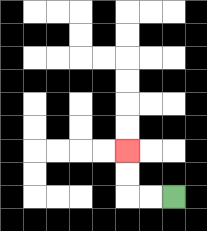{'start': '[7, 8]', 'end': '[5, 6]', 'path_directions': 'L,L,U,U', 'path_coordinates': '[[7, 8], [6, 8], [5, 8], [5, 7], [5, 6]]'}